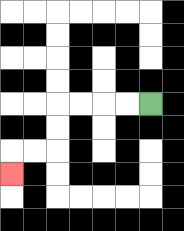{'start': '[6, 4]', 'end': '[0, 7]', 'path_directions': 'L,L,L,L,D,D,L,L,D', 'path_coordinates': '[[6, 4], [5, 4], [4, 4], [3, 4], [2, 4], [2, 5], [2, 6], [1, 6], [0, 6], [0, 7]]'}